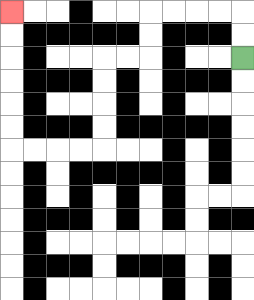{'start': '[10, 2]', 'end': '[0, 0]', 'path_directions': 'U,U,L,L,L,L,D,D,L,L,D,D,D,D,L,L,L,L,U,U,U,U,U,U', 'path_coordinates': '[[10, 2], [10, 1], [10, 0], [9, 0], [8, 0], [7, 0], [6, 0], [6, 1], [6, 2], [5, 2], [4, 2], [4, 3], [4, 4], [4, 5], [4, 6], [3, 6], [2, 6], [1, 6], [0, 6], [0, 5], [0, 4], [0, 3], [0, 2], [0, 1], [0, 0]]'}